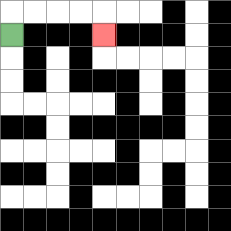{'start': '[0, 1]', 'end': '[4, 1]', 'path_directions': 'U,R,R,R,R,D', 'path_coordinates': '[[0, 1], [0, 0], [1, 0], [2, 0], [3, 0], [4, 0], [4, 1]]'}